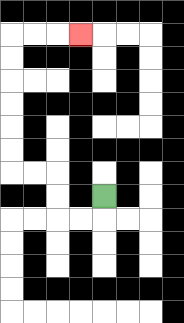{'start': '[4, 8]', 'end': '[3, 1]', 'path_directions': 'D,L,L,U,U,L,L,U,U,U,U,U,U,R,R,R', 'path_coordinates': '[[4, 8], [4, 9], [3, 9], [2, 9], [2, 8], [2, 7], [1, 7], [0, 7], [0, 6], [0, 5], [0, 4], [0, 3], [0, 2], [0, 1], [1, 1], [2, 1], [3, 1]]'}